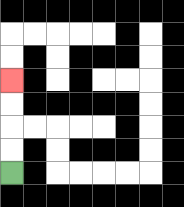{'start': '[0, 7]', 'end': '[0, 3]', 'path_directions': 'U,U,U,U', 'path_coordinates': '[[0, 7], [0, 6], [0, 5], [0, 4], [0, 3]]'}